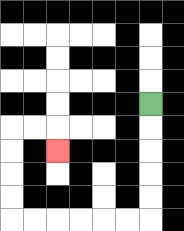{'start': '[6, 4]', 'end': '[2, 6]', 'path_directions': 'D,D,D,D,D,L,L,L,L,L,L,U,U,U,U,R,R,D', 'path_coordinates': '[[6, 4], [6, 5], [6, 6], [6, 7], [6, 8], [6, 9], [5, 9], [4, 9], [3, 9], [2, 9], [1, 9], [0, 9], [0, 8], [0, 7], [0, 6], [0, 5], [1, 5], [2, 5], [2, 6]]'}